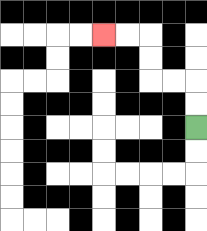{'start': '[8, 5]', 'end': '[4, 1]', 'path_directions': 'U,U,L,L,U,U,L,L', 'path_coordinates': '[[8, 5], [8, 4], [8, 3], [7, 3], [6, 3], [6, 2], [6, 1], [5, 1], [4, 1]]'}